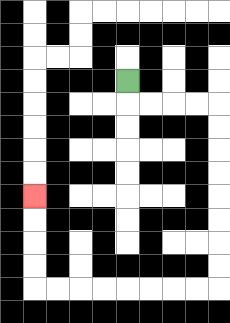{'start': '[5, 3]', 'end': '[1, 8]', 'path_directions': 'D,R,R,R,R,D,D,D,D,D,D,D,D,L,L,L,L,L,L,L,L,U,U,U,U', 'path_coordinates': '[[5, 3], [5, 4], [6, 4], [7, 4], [8, 4], [9, 4], [9, 5], [9, 6], [9, 7], [9, 8], [9, 9], [9, 10], [9, 11], [9, 12], [8, 12], [7, 12], [6, 12], [5, 12], [4, 12], [3, 12], [2, 12], [1, 12], [1, 11], [1, 10], [1, 9], [1, 8]]'}